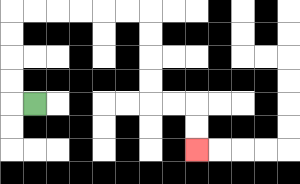{'start': '[1, 4]', 'end': '[8, 6]', 'path_directions': 'L,U,U,U,U,R,R,R,R,R,R,D,D,D,D,R,R,D,D', 'path_coordinates': '[[1, 4], [0, 4], [0, 3], [0, 2], [0, 1], [0, 0], [1, 0], [2, 0], [3, 0], [4, 0], [5, 0], [6, 0], [6, 1], [6, 2], [6, 3], [6, 4], [7, 4], [8, 4], [8, 5], [8, 6]]'}